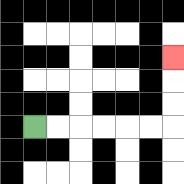{'start': '[1, 5]', 'end': '[7, 2]', 'path_directions': 'R,R,R,R,R,R,U,U,U', 'path_coordinates': '[[1, 5], [2, 5], [3, 5], [4, 5], [5, 5], [6, 5], [7, 5], [7, 4], [7, 3], [7, 2]]'}